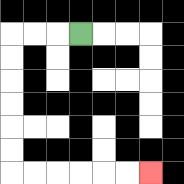{'start': '[3, 1]', 'end': '[6, 7]', 'path_directions': 'L,L,L,D,D,D,D,D,D,R,R,R,R,R,R', 'path_coordinates': '[[3, 1], [2, 1], [1, 1], [0, 1], [0, 2], [0, 3], [0, 4], [0, 5], [0, 6], [0, 7], [1, 7], [2, 7], [3, 7], [4, 7], [5, 7], [6, 7]]'}